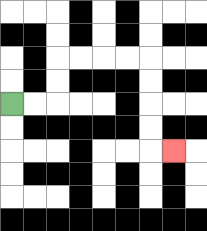{'start': '[0, 4]', 'end': '[7, 6]', 'path_directions': 'R,R,U,U,R,R,R,R,D,D,D,D,R', 'path_coordinates': '[[0, 4], [1, 4], [2, 4], [2, 3], [2, 2], [3, 2], [4, 2], [5, 2], [6, 2], [6, 3], [6, 4], [6, 5], [6, 6], [7, 6]]'}